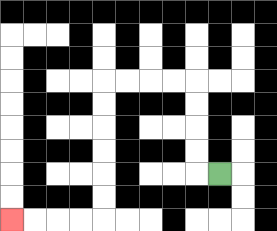{'start': '[9, 7]', 'end': '[0, 9]', 'path_directions': 'L,U,U,U,U,L,L,L,L,D,D,D,D,D,D,L,L,L,L', 'path_coordinates': '[[9, 7], [8, 7], [8, 6], [8, 5], [8, 4], [8, 3], [7, 3], [6, 3], [5, 3], [4, 3], [4, 4], [4, 5], [4, 6], [4, 7], [4, 8], [4, 9], [3, 9], [2, 9], [1, 9], [0, 9]]'}